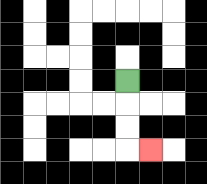{'start': '[5, 3]', 'end': '[6, 6]', 'path_directions': 'D,D,D,R', 'path_coordinates': '[[5, 3], [5, 4], [5, 5], [5, 6], [6, 6]]'}